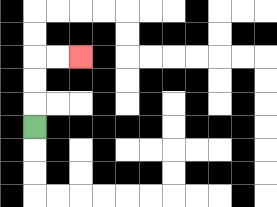{'start': '[1, 5]', 'end': '[3, 2]', 'path_directions': 'U,U,U,R,R', 'path_coordinates': '[[1, 5], [1, 4], [1, 3], [1, 2], [2, 2], [3, 2]]'}